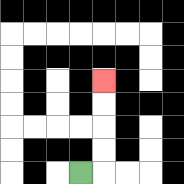{'start': '[3, 7]', 'end': '[4, 3]', 'path_directions': 'R,U,U,U,U', 'path_coordinates': '[[3, 7], [4, 7], [4, 6], [4, 5], [4, 4], [4, 3]]'}